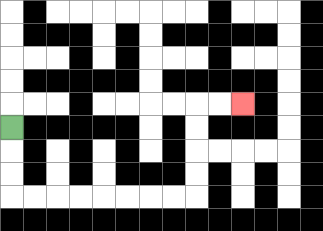{'start': '[0, 5]', 'end': '[10, 4]', 'path_directions': 'D,D,D,R,R,R,R,R,R,R,R,U,U,U,U,R,R', 'path_coordinates': '[[0, 5], [0, 6], [0, 7], [0, 8], [1, 8], [2, 8], [3, 8], [4, 8], [5, 8], [6, 8], [7, 8], [8, 8], [8, 7], [8, 6], [8, 5], [8, 4], [9, 4], [10, 4]]'}